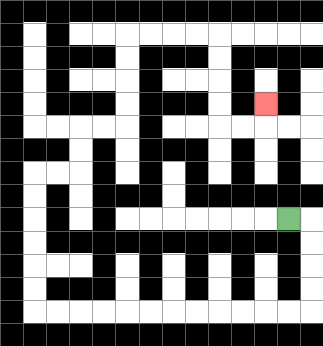{'start': '[12, 9]', 'end': '[11, 4]', 'path_directions': 'R,D,D,D,D,L,L,L,L,L,L,L,L,L,L,L,L,U,U,U,U,U,U,R,R,U,U,R,R,U,U,U,U,R,R,R,R,D,D,D,D,R,R,U', 'path_coordinates': '[[12, 9], [13, 9], [13, 10], [13, 11], [13, 12], [13, 13], [12, 13], [11, 13], [10, 13], [9, 13], [8, 13], [7, 13], [6, 13], [5, 13], [4, 13], [3, 13], [2, 13], [1, 13], [1, 12], [1, 11], [1, 10], [1, 9], [1, 8], [1, 7], [2, 7], [3, 7], [3, 6], [3, 5], [4, 5], [5, 5], [5, 4], [5, 3], [5, 2], [5, 1], [6, 1], [7, 1], [8, 1], [9, 1], [9, 2], [9, 3], [9, 4], [9, 5], [10, 5], [11, 5], [11, 4]]'}